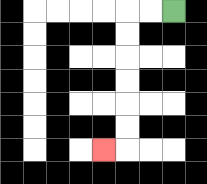{'start': '[7, 0]', 'end': '[4, 6]', 'path_directions': 'L,L,D,D,D,D,D,D,L', 'path_coordinates': '[[7, 0], [6, 0], [5, 0], [5, 1], [5, 2], [5, 3], [5, 4], [5, 5], [5, 6], [4, 6]]'}